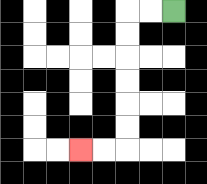{'start': '[7, 0]', 'end': '[3, 6]', 'path_directions': 'L,L,D,D,D,D,D,D,L,L', 'path_coordinates': '[[7, 0], [6, 0], [5, 0], [5, 1], [5, 2], [5, 3], [5, 4], [5, 5], [5, 6], [4, 6], [3, 6]]'}